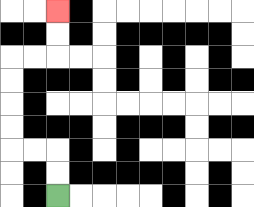{'start': '[2, 8]', 'end': '[2, 0]', 'path_directions': 'U,U,L,L,U,U,U,U,R,R,U,U', 'path_coordinates': '[[2, 8], [2, 7], [2, 6], [1, 6], [0, 6], [0, 5], [0, 4], [0, 3], [0, 2], [1, 2], [2, 2], [2, 1], [2, 0]]'}